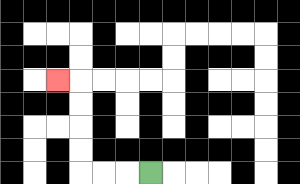{'start': '[6, 7]', 'end': '[2, 3]', 'path_directions': 'L,L,L,U,U,U,U,L', 'path_coordinates': '[[6, 7], [5, 7], [4, 7], [3, 7], [3, 6], [3, 5], [3, 4], [3, 3], [2, 3]]'}